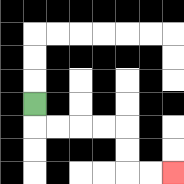{'start': '[1, 4]', 'end': '[7, 7]', 'path_directions': 'D,R,R,R,R,D,D,R,R', 'path_coordinates': '[[1, 4], [1, 5], [2, 5], [3, 5], [4, 5], [5, 5], [5, 6], [5, 7], [6, 7], [7, 7]]'}